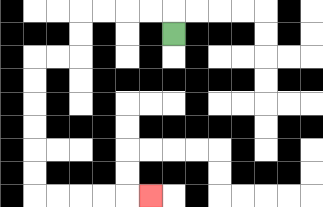{'start': '[7, 1]', 'end': '[6, 8]', 'path_directions': 'U,L,L,L,L,D,D,L,L,D,D,D,D,D,D,R,R,R,R,R', 'path_coordinates': '[[7, 1], [7, 0], [6, 0], [5, 0], [4, 0], [3, 0], [3, 1], [3, 2], [2, 2], [1, 2], [1, 3], [1, 4], [1, 5], [1, 6], [1, 7], [1, 8], [2, 8], [3, 8], [4, 8], [5, 8], [6, 8]]'}